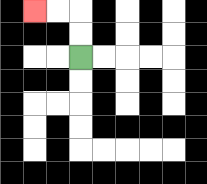{'start': '[3, 2]', 'end': '[1, 0]', 'path_directions': 'U,U,L,L', 'path_coordinates': '[[3, 2], [3, 1], [3, 0], [2, 0], [1, 0]]'}